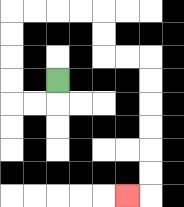{'start': '[2, 3]', 'end': '[5, 8]', 'path_directions': 'D,L,L,U,U,U,U,R,R,R,R,D,D,R,R,D,D,D,D,D,D,L', 'path_coordinates': '[[2, 3], [2, 4], [1, 4], [0, 4], [0, 3], [0, 2], [0, 1], [0, 0], [1, 0], [2, 0], [3, 0], [4, 0], [4, 1], [4, 2], [5, 2], [6, 2], [6, 3], [6, 4], [6, 5], [6, 6], [6, 7], [6, 8], [5, 8]]'}